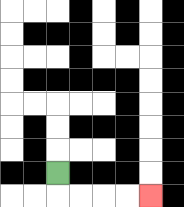{'start': '[2, 7]', 'end': '[6, 8]', 'path_directions': 'D,R,R,R,R', 'path_coordinates': '[[2, 7], [2, 8], [3, 8], [4, 8], [5, 8], [6, 8]]'}